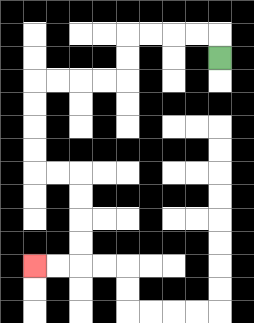{'start': '[9, 2]', 'end': '[1, 11]', 'path_directions': 'U,L,L,L,L,D,D,L,L,L,L,D,D,D,D,R,R,D,D,D,D,L,L', 'path_coordinates': '[[9, 2], [9, 1], [8, 1], [7, 1], [6, 1], [5, 1], [5, 2], [5, 3], [4, 3], [3, 3], [2, 3], [1, 3], [1, 4], [1, 5], [1, 6], [1, 7], [2, 7], [3, 7], [3, 8], [3, 9], [3, 10], [3, 11], [2, 11], [1, 11]]'}